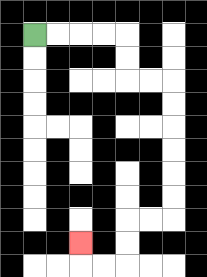{'start': '[1, 1]', 'end': '[3, 10]', 'path_directions': 'R,R,R,R,D,D,R,R,D,D,D,D,D,D,L,L,D,D,L,L,U', 'path_coordinates': '[[1, 1], [2, 1], [3, 1], [4, 1], [5, 1], [5, 2], [5, 3], [6, 3], [7, 3], [7, 4], [7, 5], [7, 6], [7, 7], [7, 8], [7, 9], [6, 9], [5, 9], [5, 10], [5, 11], [4, 11], [3, 11], [3, 10]]'}